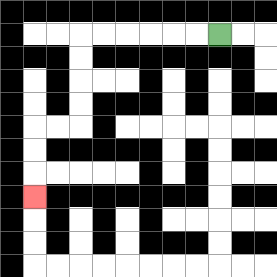{'start': '[9, 1]', 'end': '[1, 8]', 'path_directions': 'L,L,L,L,L,L,D,D,D,D,L,L,D,D,D', 'path_coordinates': '[[9, 1], [8, 1], [7, 1], [6, 1], [5, 1], [4, 1], [3, 1], [3, 2], [3, 3], [3, 4], [3, 5], [2, 5], [1, 5], [1, 6], [1, 7], [1, 8]]'}